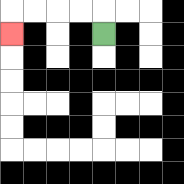{'start': '[4, 1]', 'end': '[0, 1]', 'path_directions': 'U,L,L,L,L,D', 'path_coordinates': '[[4, 1], [4, 0], [3, 0], [2, 0], [1, 0], [0, 0], [0, 1]]'}